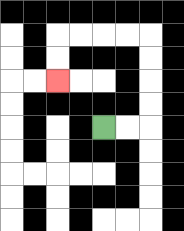{'start': '[4, 5]', 'end': '[2, 3]', 'path_directions': 'R,R,U,U,U,U,L,L,L,L,D,D', 'path_coordinates': '[[4, 5], [5, 5], [6, 5], [6, 4], [6, 3], [6, 2], [6, 1], [5, 1], [4, 1], [3, 1], [2, 1], [2, 2], [2, 3]]'}